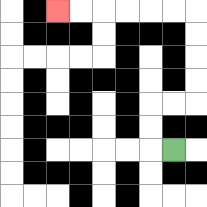{'start': '[7, 6]', 'end': '[2, 0]', 'path_directions': 'L,U,U,R,R,U,U,U,U,L,L,L,L,L,L', 'path_coordinates': '[[7, 6], [6, 6], [6, 5], [6, 4], [7, 4], [8, 4], [8, 3], [8, 2], [8, 1], [8, 0], [7, 0], [6, 0], [5, 0], [4, 0], [3, 0], [2, 0]]'}